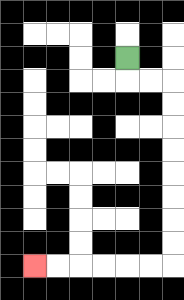{'start': '[5, 2]', 'end': '[1, 11]', 'path_directions': 'D,R,R,D,D,D,D,D,D,D,D,L,L,L,L,L,L', 'path_coordinates': '[[5, 2], [5, 3], [6, 3], [7, 3], [7, 4], [7, 5], [7, 6], [7, 7], [7, 8], [7, 9], [7, 10], [7, 11], [6, 11], [5, 11], [4, 11], [3, 11], [2, 11], [1, 11]]'}